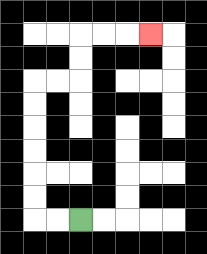{'start': '[3, 9]', 'end': '[6, 1]', 'path_directions': 'L,L,U,U,U,U,U,U,R,R,U,U,R,R,R', 'path_coordinates': '[[3, 9], [2, 9], [1, 9], [1, 8], [1, 7], [1, 6], [1, 5], [1, 4], [1, 3], [2, 3], [3, 3], [3, 2], [3, 1], [4, 1], [5, 1], [6, 1]]'}